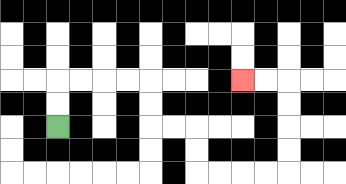{'start': '[2, 5]', 'end': '[10, 3]', 'path_directions': 'U,U,R,R,R,R,D,D,R,R,D,D,R,R,R,R,U,U,U,U,L,L', 'path_coordinates': '[[2, 5], [2, 4], [2, 3], [3, 3], [4, 3], [5, 3], [6, 3], [6, 4], [6, 5], [7, 5], [8, 5], [8, 6], [8, 7], [9, 7], [10, 7], [11, 7], [12, 7], [12, 6], [12, 5], [12, 4], [12, 3], [11, 3], [10, 3]]'}